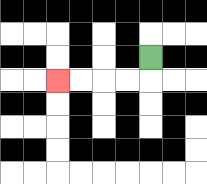{'start': '[6, 2]', 'end': '[2, 3]', 'path_directions': 'D,L,L,L,L', 'path_coordinates': '[[6, 2], [6, 3], [5, 3], [4, 3], [3, 3], [2, 3]]'}